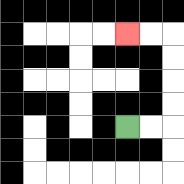{'start': '[5, 5]', 'end': '[5, 1]', 'path_directions': 'R,R,U,U,U,U,L,L', 'path_coordinates': '[[5, 5], [6, 5], [7, 5], [7, 4], [7, 3], [7, 2], [7, 1], [6, 1], [5, 1]]'}